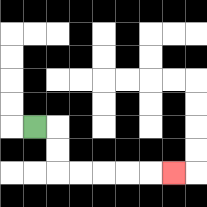{'start': '[1, 5]', 'end': '[7, 7]', 'path_directions': 'R,D,D,R,R,R,R,R', 'path_coordinates': '[[1, 5], [2, 5], [2, 6], [2, 7], [3, 7], [4, 7], [5, 7], [6, 7], [7, 7]]'}